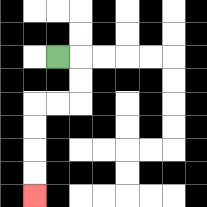{'start': '[2, 2]', 'end': '[1, 8]', 'path_directions': 'R,D,D,L,L,D,D,D,D', 'path_coordinates': '[[2, 2], [3, 2], [3, 3], [3, 4], [2, 4], [1, 4], [1, 5], [1, 6], [1, 7], [1, 8]]'}